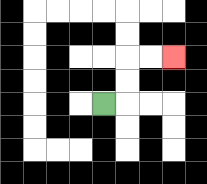{'start': '[4, 4]', 'end': '[7, 2]', 'path_directions': 'R,U,U,R,R', 'path_coordinates': '[[4, 4], [5, 4], [5, 3], [5, 2], [6, 2], [7, 2]]'}